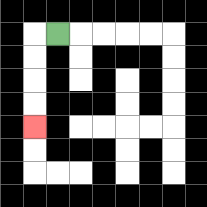{'start': '[2, 1]', 'end': '[1, 5]', 'path_directions': 'L,D,D,D,D', 'path_coordinates': '[[2, 1], [1, 1], [1, 2], [1, 3], [1, 4], [1, 5]]'}